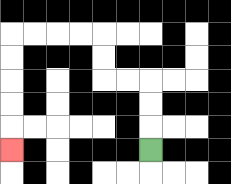{'start': '[6, 6]', 'end': '[0, 6]', 'path_directions': 'U,U,U,L,L,U,U,L,L,L,L,D,D,D,D,D', 'path_coordinates': '[[6, 6], [6, 5], [6, 4], [6, 3], [5, 3], [4, 3], [4, 2], [4, 1], [3, 1], [2, 1], [1, 1], [0, 1], [0, 2], [0, 3], [0, 4], [0, 5], [0, 6]]'}